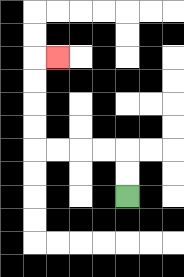{'start': '[5, 8]', 'end': '[2, 2]', 'path_directions': 'U,U,L,L,L,L,U,U,U,U,R', 'path_coordinates': '[[5, 8], [5, 7], [5, 6], [4, 6], [3, 6], [2, 6], [1, 6], [1, 5], [1, 4], [1, 3], [1, 2], [2, 2]]'}